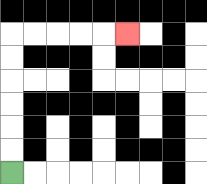{'start': '[0, 7]', 'end': '[5, 1]', 'path_directions': 'U,U,U,U,U,U,R,R,R,R,R', 'path_coordinates': '[[0, 7], [0, 6], [0, 5], [0, 4], [0, 3], [0, 2], [0, 1], [1, 1], [2, 1], [3, 1], [4, 1], [5, 1]]'}